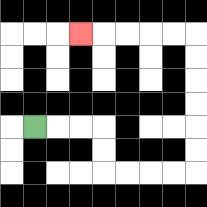{'start': '[1, 5]', 'end': '[3, 1]', 'path_directions': 'R,R,R,D,D,R,R,R,R,U,U,U,U,U,U,L,L,L,L,L', 'path_coordinates': '[[1, 5], [2, 5], [3, 5], [4, 5], [4, 6], [4, 7], [5, 7], [6, 7], [7, 7], [8, 7], [8, 6], [8, 5], [8, 4], [8, 3], [8, 2], [8, 1], [7, 1], [6, 1], [5, 1], [4, 1], [3, 1]]'}